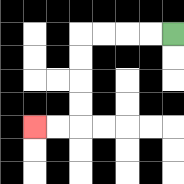{'start': '[7, 1]', 'end': '[1, 5]', 'path_directions': 'L,L,L,L,D,D,D,D,L,L', 'path_coordinates': '[[7, 1], [6, 1], [5, 1], [4, 1], [3, 1], [3, 2], [3, 3], [3, 4], [3, 5], [2, 5], [1, 5]]'}